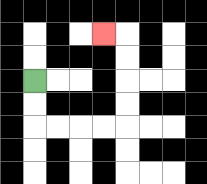{'start': '[1, 3]', 'end': '[4, 1]', 'path_directions': 'D,D,R,R,R,R,U,U,U,U,L', 'path_coordinates': '[[1, 3], [1, 4], [1, 5], [2, 5], [3, 5], [4, 5], [5, 5], [5, 4], [5, 3], [5, 2], [5, 1], [4, 1]]'}